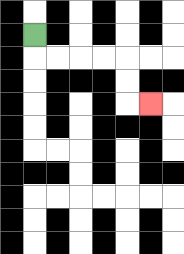{'start': '[1, 1]', 'end': '[6, 4]', 'path_directions': 'D,R,R,R,R,D,D,R', 'path_coordinates': '[[1, 1], [1, 2], [2, 2], [3, 2], [4, 2], [5, 2], [5, 3], [5, 4], [6, 4]]'}